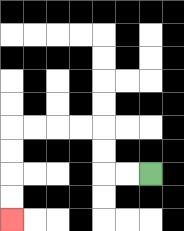{'start': '[6, 7]', 'end': '[0, 9]', 'path_directions': 'L,L,U,U,L,L,L,L,D,D,D,D', 'path_coordinates': '[[6, 7], [5, 7], [4, 7], [4, 6], [4, 5], [3, 5], [2, 5], [1, 5], [0, 5], [0, 6], [0, 7], [0, 8], [0, 9]]'}